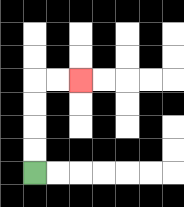{'start': '[1, 7]', 'end': '[3, 3]', 'path_directions': 'U,U,U,U,R,R', 'path_coordinates': '[[1, 7], [1, 6], [1, 5], [1, 4], [1, 3], [2, 3], [3, 3]]'}